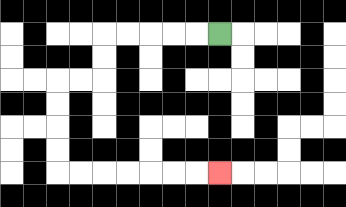{'start': '[9, 1]', 'end': '[9, 7]', 'path_directions': 'L,L,L,L,L,D,D,L,L,D,D,D,D,R,R,R,R,R,R,R', 'path_coordinates': '[[9, 1], [8, 1], [7, 1], [6, 1], [5, 1], [4, 1], [4, 2], [4, 3], [3, 3], [2, 3], [2, 4], [2, 5], [2, 6], [2, 7], [3, 7], [4, 7], [5, 7], [6, 7], [7, 7], [8, 7], [9, 7]]'}